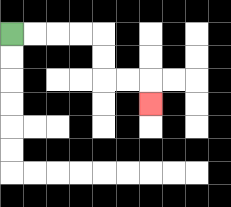{'start': '[0, 1]', 'end': '[6, 4]', 'path_directions': 'R,R,R,R,D,D,R,R,D', 'path_coordinates': '[[0, 1], [1, 1], [2, 1], [3, 1], [4, 1], [4, 2], [4, 3], [5, 3], [6, 3], [6, 4]]'}